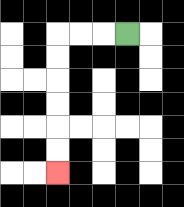{'start': '[5, 1]', 'end': '[2, 7]', 'path_directions': 'L,L,L,D,D,D,D,D,D', 'path_coordinates': '[[5, 1], [4, 1], [3, 1], [2, 1], [2, 2], [2, 3], [2, 4], [2, 5], [2, 6], [2, 7]]'}